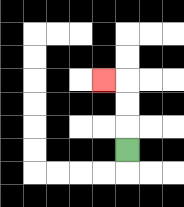{'start': '[5, 6]', 'end': '[4, 3]', 'path_directions': 'U,U,U,L', 'path_coordinates': '[[5, 6], [5, 5], [5, 4], [5, 3], [4, 3]]'}